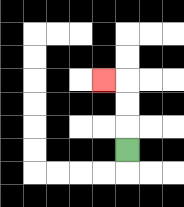{'start': '[5, 6]', 'end': '[4, 3]', 'path_directions': 'U,U,U,L', 'path_coordinates': '[[5, 6], [5, 5], [5, 4], [5, 3], [4, 3]]'}